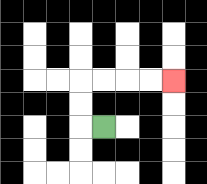{'start': '[4, 5]', 'end': '[7, 3]', 'path_directions': 'L,U,U,R,R,R,R', 'path_coordinates': '[[4, 5], [3, 5], [3, 4], [3, 3], [4, 3], [5, 3], [6, 3], [7, 3]]'}